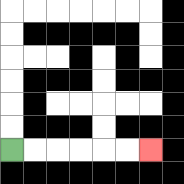{'start': '[0, 6]', 'end': '[6, 6]', 'path_directions': 'R,R,R,R,R,R', 'path_coordinates': '[[0, 6], [1, 6], [2, 6], [3, 6], [4, 6], [5, 6], [6, 6]]'}